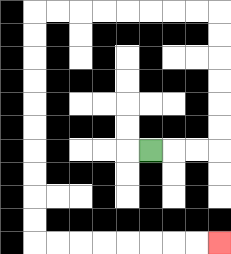{'start': '[6, 6]', 'end': '[9, 10]', 'path_directions': 'R,R,R,U,U,U,U,U,U,L,L,L,L,L,L,L,L,D,D,D,D,D,D,D,D,D,D,R,R,R,R,R,R,R,R', 'path_coordinates': '[[6, 6], [7, 6], [8, 6], [9, 6], [9, 5], [9, 4], [9, 3], [9, 2], [9, 1], [9, 0], [8, 0], [7, 0], [6, 0], [5, 0], [4, 0], [3, 0], [2, 0], [1, 0], [1, 1], [1, 2], [1, 3], [1, 4], [1, 5], [1, 6], [1, 7], [1, 8], [1, 9], [1, 10], [2, 10], [3, 10], [4, 10], [5, 10], [6, 10], [7, 10], [8, 10], [9, 10]]'}